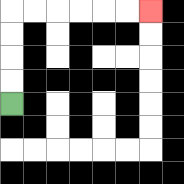{'start': '[0, 4]', 'end': '[6, 0]', 'path_directions': 'U,U,U,U,R,R,R,R,R,R', 'path_coordinates': '[[0, 4], [0, 3], [0, 2], [0, 1], [0, 0], [1, 0], [2, 0], [3, 0], [4, 0], [5, 0], [6, 0]]'}